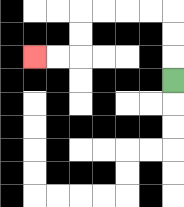{'start': '[7, 3]', 'end': '[1, 2]', 'path_directions': 'U,U,U,L,L,L,L,D,D,L,L', 'path_coordinates': '[[7, 3], [7, 2], [7, 1], [7, 0], [6, 0], [5, 0], [4, 0], [3, 0], [3, 1], [3, 2], [2, 2], [1, 2]]'}